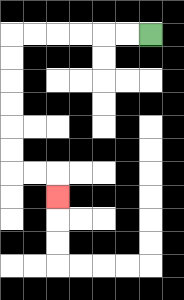{'start': '[6, 1]', 'end': '[2, 8]', 'path_directions': 'L,L,L,L,L,L,D,D,D,D,D,D,R,R,D', 'path_coordinates': '[[6, 1], [5, 1], [4, 1], [3, 1], [2, 1], [1, 1], [0, 1], [0, 2], [0, 3], [0, 4], [0, 5], [0, 6], [0, 7], [1, 7], [2, 7], [2, 8]]'}